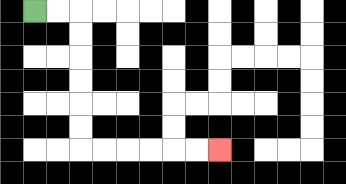{'start': '[1, 0]', 'end': '[9, 6]', 'path_directions': 'R,R,D,D,D,D,D,D,R,R,R,R,R,R', 'path_coordinates': '[[1, 0], [2, 0], [3, 0], [3, 1], [3, 2], [3, 3], [3, 4], [3, 5], [3, 6], [4, 6], [5, 6], [6, 6], [7, 6], [8, 6], [9, 6]]'}